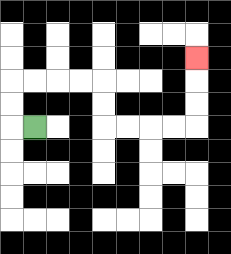{'start': '[1, 5]', 'end': '[8, 2]', 'path_directions': 'L,U,U,R,R,R,R,D,D,R,R,R,R,U,U,U', 'path_coordinates': '[[1, 5], [0, 5], [0, 4], [0, 3], [1, 3], [2, 3], [3, 3], [4, 3], [4, 4], [4, 5], [5, 5], [6, 5], [7, 5], [8, 5], [8, 4], [8, 3], [8, 2]]'}